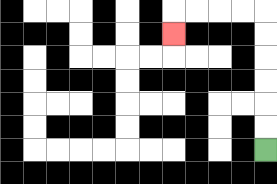{'start': '[11, 6]', 'end': '[7, 1]', 'path_directions': 'U,U,U,U,U,U,L,L,L,L,D', 'path_coordinates': '[[11, 6], [11, 5], [11, 4], [11, 3], [11, 2], [11, 1], [11, 0], [10, 0], [9, 0], [8, 0], [7, 0], [7, 1]]'}